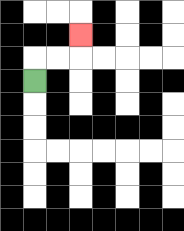{'start': '[1, 3]', 'end': '[3, 1]', 'path_directions': 'U,R,R,U', 'path_coordinates': '[[1, 3], [1, 2], [2, 2], [3, 2], [3, 1]]'}